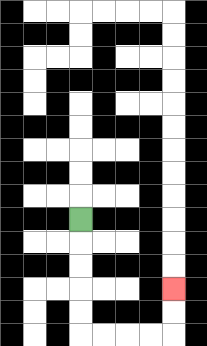{'start': '[3, 9]', 'end': '[7, 12]', 'path_directions': 'D,D,D,D,D,R,R,R,R,U,U', 'path_coordinates': '[[3, 9], [3, 10], [3, 11], [3, 12], [3, 13], [3, 14], [4, 14], [5, 14], [6, 14], [7, 14], [7, 13], [7, 12]]'}